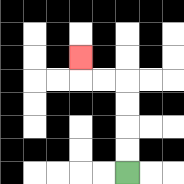{'start': '[5, 7]', 'end': '[3, 2]', 'path_directions': 'U,U,U,U,L,L,U', 'path_coordinates': '[[5, 7], [5, 6], [5, 5], [5, 4], [5, 3], [4, 3], [3, 3], [3, 2]]'}